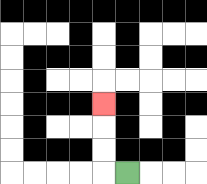{'start': '[5, 7]', 'end': '[4, 4]', 'path_directions': 'L,U,U,U', 'path_coordinates': '[[5, 7], [4, 7], [4, 6], [4, 5], [4, 4]]'}